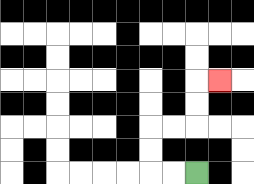{'start': '[8, 7]', 'end': '[9, 3]', 'path_directions': 'L,L,U,U,R,R,U,U,R', 'path_coordinates': '[[8, 7], [7, 7], [6, 7], [6, 6], [6, 5], [7, 5], [8, 5], [8, 4], [8, 3], [9, 3]]'}